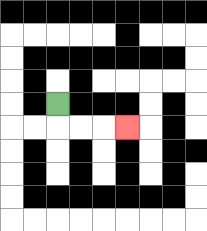{'start': '[2, 4]', 'end': '[5, 5]', 'path_directions': 'D,R,R,R', 'path_coordinates': '[[2, 4], [2, 5], [3, 5], [4, 5], [5, 5]]'}